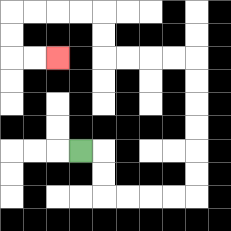{'start': '[3, 6]', 'end': '[2, 2]', 'path_directions': 'R,D,D,R,R,R,R,U,U,U,U,U,U,L,L,L,L,U,U,L,L,L,L,D,D,R,R', 'path_coordinates': '[[3, 6], [4, 6], [4, 7], [4, 8], [5, 8], [6, 8], [7, 8], [8, 8], [8, 7], [8, 6], [8, 5], [8, 4], [8, 3], [8, 2], [7, 2], [6, 2], [5, 2], [4, 2], [4, 1], [4, 0], [3, 0], [2, 0], [1, 0], [0, 0], [0, 1], [0, 2], [1, 2], [2, 2]]'}